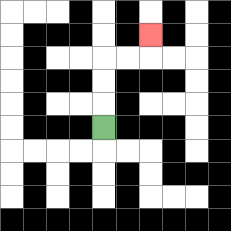{'start': '[4, 5]', 'end': '[6, 1]', 'path_directions': 'U,U,U,R,R,U', 'path_coordinates': '[[4, 5], [4, 4], [4, 3], [4, 2], [5, 2], [6, 2], [6, 1]]'}